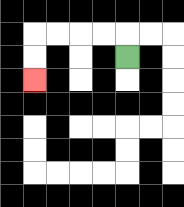{'start': '[5, 2]', 'end': '[1, 3]', 'path_directions': 'U,L,L,L,L,D,D', 'path_coordinates': '[[5, 2], [5, 1], [4, 1], [3, 1], [2, 1], [1, 1], [1, 2], [1, 3]]'}